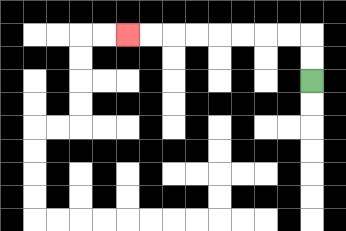{'start': '[13, 3]', 'end': '[5, 1]', 'path_directions': 'U,U,L,L,L,L,L,L,L,L', 'path_coordinates': '[[13, 3], [13, 2], [13, 1], [12, 1], [11, 1], [10, 1], [9, 1], [8, 1], [7, 1], [6, 1], [5, 1]]'}